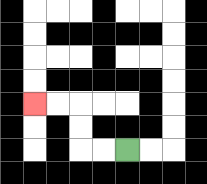{'start': '[5, 6]', 'end': '[1, 4]', 'path_directions': 'L,L,U,U,L,L', 'path_coordinates': '[[5, 6], [4, 6], [3, 6], [3, 5], [3, 4], [2, 4], [1, 4]]'}